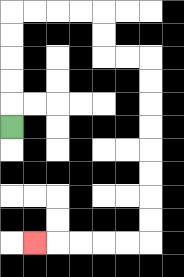{'start': '[0, 5]', 'end': '[1, 10]', 'path_directions': 'U,U,U,U,U,R,R,R,R,D,D,R,R,D,D,D,D,D,D,D,D,L,L,L,L,L', 'path_coordinates': '[[0, 5], [0, 4], [0, 3], [0, 2], [0, 1], [0, 0], [1, 0], [2, 0], [3, 0], [4, 0], [4, 1], [4, 2], [5, 2], [6, 2], [6, 3], [6, 4], [6, 5], [6, 6], [6, 7], [6, 8], [6, 9], [6, 10], [5, 10], [4, 10], [3, 10], [2, 10], [1, 10]]'}